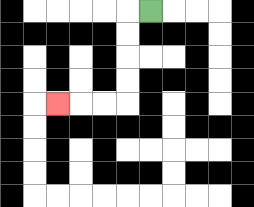{'start': '[6, 0]', 'end': '[2, 4]', 'path_directions': 'L,D,D,D,D,L,L,L', 'path_coordinates': '[[6, 0], [5, 0], [5, 1], [5, 2], [5, 3], [5, 4], [4, 4], [3, 4], [2, 4]]'}